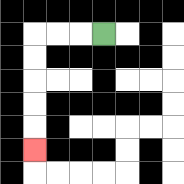{'start': '[4, 1]', 'end': '[1, 6]', 'path_directions': 'L,L,L,D,D,D,D,D', 'path_coordinates': '[[4, 1], [3, 1], [2, 1], [1, 1], [1, 2], [1, 3], [1, 4], [1, 5], [1, 6]]'}